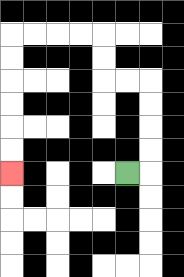{'start': '[5, 7]', 'end': '[0, 7]', 'path_directions': 'R,U,U,U,U,L,L,U,U,L,L,L,L,D,D,D,D,D,D', 'path_coordinates': '[[5, 7], [6, 7], [6, 6], [6, 5], [6, 4], [6, 3], [5, 3], [4, 3], [4, 2], [4, 1], [3, 1], [2, 1], [1, 1], [0, 1], [0, 2], [0, 3], [0, 4], [0, 5], [0, 6], [0, 7]]'}